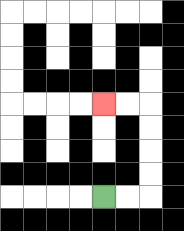{'start': '[4, 8]', 'end': '[4, 4]', 'path_directions': 'R,R,U,U,U,U,L,L', 'path_coordinates': '[[4, 8], [5, 8], [6, 8], [6, 7], [6, 6], [6, 5], [6, 4], [5, 4], [4, 4]]'}